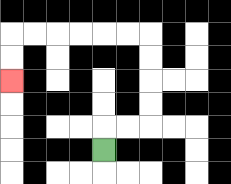{'start': '[4, 6]', 'end': '[0, 3]', 'path_directions': 'U,R,R,U,U,U,U,L,L,L,L,L,L,D,D', 'path_coordinates': '[[4, 6], [4, 5], [5, 5], [6, 5], [6, 4], [6, 3], [6, 2], [6, 1], [5, 1], [4, 1], [3, 1], [2, 1], [1, 1], [0, 1], [0, 2], [0, 3]]'}